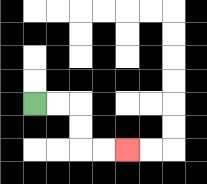{'start': '[1, 4]', 'end': '[5, 6]', 'path_directions': 'R,R,D,D,R,R', 'path_coordinates': '[[1, 4], [2, 4], [3, 4], [3, 5], [3, 6], [4, 6], [5, 6]]'}